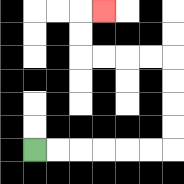{'start': '[1, 6]', 'end': '[4, 0]', 'path_directions': 'R,R,R,R,R,R,U,U,U,U,L,L,L,L,U,U,R', 'path_coordinates': '[[1, 6], [2, 6], [3, 6], [4, 6], [5, 6], [6, 6], [7, 6], [7, 5], [7, 4], [7, 3], [7, 2], [6, 2], [5, 2], [4, 2], [3, 2], [3, 1], [3, 0], [4, 0]]'}